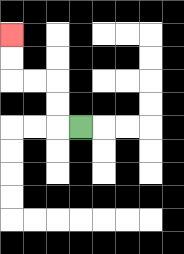{'start': '[3, 5]', 'end': '[0, 1]', 'path_directions': 'L,U,U,L,L,U,U', 'path_coordinates': '[[3, 5], [2, 5], [2, 4], [2, 3], [1, 3], [0, 3], [0, 2], [0, 1]]'}